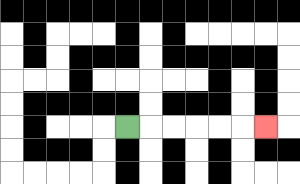{'start': '[5, 5]', 'end': '[11, 5]', 'path_directions': 'R,R,R,R,R,R', 'path_coordinates': '[[5, 5], [6, 5], [7, 5], [8, 5], [9, 5], [10, 5], [11, 5]]'}